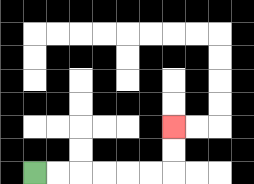{'start': '[1, 7]', 'end': '[7, 5]', 'path_directions': 'R,R,R,R,R,R,U,U', 'path_coordinates': '[[1, 7], [2, 7], [3, 7], [4, 7], [5, 7], [6, 7], [7, 7], [7, 6], [7, 5]]'}